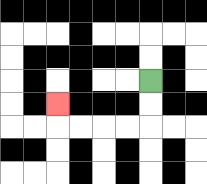{'start': '[6, 3]', 'end': '[2, 4]', 'path_directions': 'D,D,L,L,L,L,U', 'path_coordinates': '[[6, 3], [6, 4], [6, 5], [5, 5], [4, 5], [3, 5], [2, 5], [2, 4]]'}